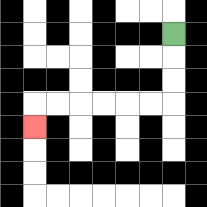{'start': '[7, 1]', 'end': '[1, 5]', 'path_directions': 'D,D,D,L,L,L,L,L,L,D', 'path_coordinates': '[[7, 1], [7, 2], [7, 3], [7, 4], [6, 4], [5, 4], [4, 4], [3, 4], [2, 4], [1, 4], [1, 5]]'}